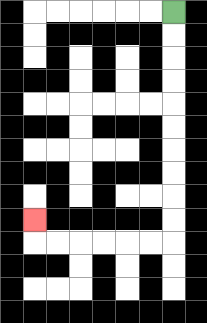{'start': '[7, 0]', 'end': '[1, 9]', 'path_directions': 'D,D,D,D,D,D,D,D,D,D,L,L,L,L,L,L,U', 'path_coordinates': '[[7, 0], [7, 1], [7, 2], [7, 3], [7, 4], [7, 5], [7, 6], [7, 7], [7, 8], [7, 9], [7, 10], [6, 10], [5, 10], [4, 10], [3, 10], [2, 10], [1, 10], [1, 9]]'}